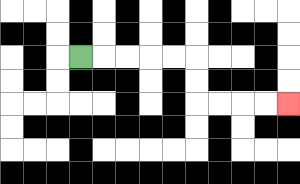{'start': '[3, 2]', 'end': '[12, 4]', 'path_directions': 'R,R,R,R,R,D,D,R,R,R,R', 'path_coordinates': '[[3, 2], [4, 2], [5, 2], [6, 2], [7, 2], [8, 2], [8, 3], [8, 4], [9, 4], [10, 4], [11, 4], [12, 4]]'}